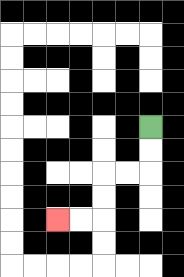{'start': '[6, 5]', 'end': '[2, 9]', 'path_directions': 'D,D,L,L,D,D,L,L', 'path_coordinates': '[[6, 5], [6, 6], [6, 7], [5, 7], [4, 7], [4, 8], [4, 9], [3, 9], [2, 9]]'}